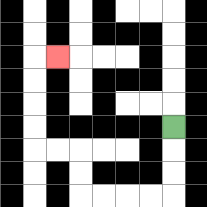{'start': '[7, 5]', 'end': '[2, 2]', 'path_directions': 'D,D,D,L,L,L,L,U,U,L,L,U,U,U,U,R', 'path_coordinates': '[[7, 5], [7, 6], [7, 7], [7, 8], [6, 8], [5, 8], [4, 8], [3, 8], [3, 7], [3, 6], [2, 6], [1, 6], [1, 5], [1, 4], [1, 3], [1, 2], [2, 2]]'}